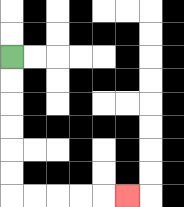{'start': '[0, 2]', 'end': '[5, 8]', 'path_directions': 'D,D,D,D,D,D,R,R,R,R,R', 'path_coordinates': '[[0, 2], [0, 3], [0, 4], [0, 5], [0, 6], [0, 7], [0, 8], [1, 8], [2, 8], [3, 8], [4, 8], [5, 8]]'}